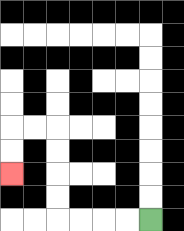{'start': '[6, 9]', 'end': '[0, 7]', 'path_directions': 'L,L,L,L,U,U,U,U,L,L,D,D', 'path_coordinates': '[[6, 9], [5, 9], [4, 9], [3, 9], [2, 9], [2, 8], [2, 7], [2, 6], [2, 5], [1, 5], [0, 5], [0, 6], [0, 7]]'}